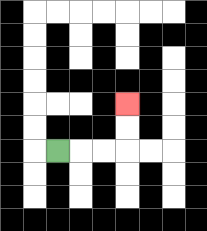{'start': '[2, 6]', 'end': '[5, 4]', 'path_directions': 'R,R,R,U,U', 'path_coordinates': '[[2, 6], [3, 6], [4, 6], [5, 6], [5, 5], [5, 4]]'}